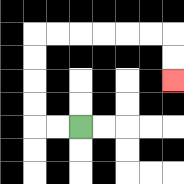{'start': '[3, 5]', 'end': '[7, 3]', 'path_directions': 'L,L,U,U,U,U,R,R,R,R,R,R,D,D', 'path_coordinates': '[[3, 5], [2, 5], [1, 5], [1, 4], [1, 3], [1, 2], [1, 1], [2, 1], [3, 1], [4, 1], [5, 1], [6, 1], [7, 1], [7, 2], [7, 3]]'}